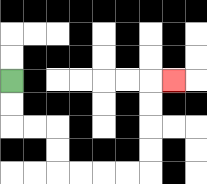{'start': '[0, 3]', 'end': '[7, 3]', 'path_directions': 'D,D,R,R,D,D,R,R,R,R,U,U,U,U,R', 'path_coordinates': '[[0, 3], [0, 4], [0, 5], [1, 5], [2, 5], [2, 6], [2, 7], [3, 7], [4, 7], [5, 7], [6, 7], [6, 6], [6, 5], [6, 4], [6, 3], [7, 3]]'}